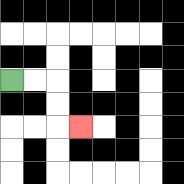{'start': '[0, 3]', 'end': '[3, 5]', 'path_directions': 'R,R,D,D,R', 'path_coordinates': '[[0, 3], [1, 3], [2, 3], [2, 4], [2, 5], [3, 5]]'}